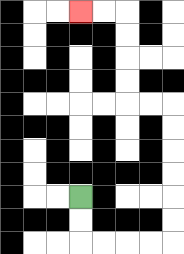{'start': '[3, 8]', 'end': '[3, 0]', 'path_directions': 'D,D,R,R,R,R,U,U,U,U,U,U,L,L,U,U,U,U,L,L', 'path_coordinates': '[[3, 8], [3, 9], [3, 10], [4, 10], [5, 10], [6, 10], [7, 10], [7, 9], [7, 8], [7, 7], [7, 6], [7, 5], [7, 4], [6, 4], [5, 4], [5, 3], [5, 2], [5, 1], [5, 0], [4, 0], [3, 0]]'}